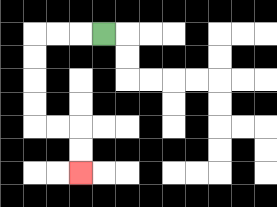{'start': '[4, 1]', 'end': '[3, 7]', 'path_directions': 'L,L,L,D,D,D,D,R,R,D,D', 'path_coordinates': '[[4, 1], [3, 1], [2, 1], [1, 1], [1, 2], [1, 3], [1, 4], [1, 5], [2, 5], [3, 5], [3, 6], [3, 7]]'}